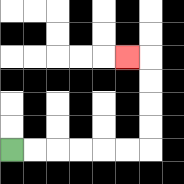{'start': '[0, 6]', 'end': '[5, 2]', 'path_directions': 'R,R,R,R,R,R,U,U,U,U,L', 'path_coordinates': '[[0, 6], [1, 6], [2, 6], [3, 6], [4, 6], [5, 6], [6, 6], [6, 5], [6, 4], [6, 3], [6, 2], [5, 2]]'}